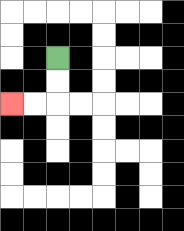{'start': '[2, 2]', 'end': '[0, 4]', 'path_directions': 'D,D,L,L', 'path_coordinates': '[[2, 2], [2, 3], [2, 4], [1, 4], [0, 4]]'}